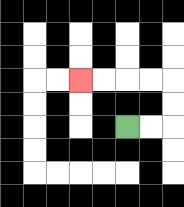{'start': '[5, 5]', 'end': '[3, 3]', 'path_directions': 'R,R,U,U,L,L,L,L', 'path_coordinates': '[[5, 5], [6, 5], [7, 5], [7, 4], [7, 3], [6, 3], [5, 3], [4, 3], [3, 3]]'}